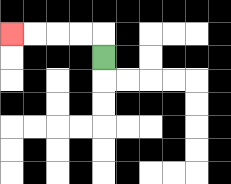{'start': '[4, 2]', 'end': '[0, 1]', 'path_directions': 'U,L,L,L,L', 'path_coordinates': '[[4, 2], [4, 1], [3, 1], [2, 1], [1, 1], [0, 1]]'}